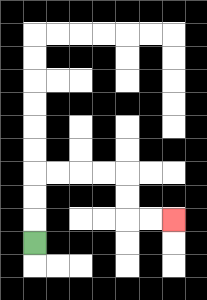{'start': '[1, 10]', 'end': '[7, 9]', 'path_directions': 'U,U,U,R,R,R,R,D,D,R,R', 'path_coordinates': '[[1, 10], [1, 9], [1, 8], [1, 7], [2, 7], [3, 7], [4, 7], [5, 7], [5, 8], [5, 9], [6, 9], [7, 9]]'}